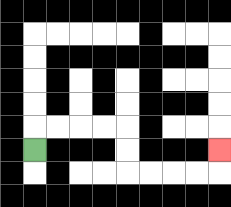{'start': '[1, 6]', 'end': '[9, 6]', 'path_directions': 'U,R,R,R,R,D,D,R,R,R,R,U', 'path_coordinates': '[[1, 6], [1, 5], [2, 5], [3, 5], [4, 5], [5, 5], [5, 6], [5, 7], [6, 7], [7, 7], [8, 7], [9, 7], [9, 6]]'}